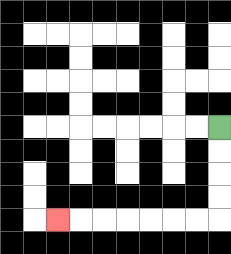{'start': '[9, 5]', 'end': '[2, 9]', 'path_directions': 'D,D,D,D,L,L,L,L,L,L,L', 'path_coordinates': '[[9, 5], [9, 6], [9, 7], [9, 8], [9, 9], [8, 9], [7, 9], [6, 9], [5, 9], [4, 9], [3, 9], [2, 9]]'}